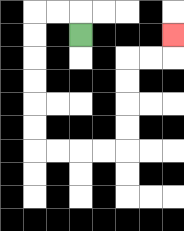{'start': '[3, 1]', 'end': '[7, 1]', 'path_directions': 'U,L,L,D,D,D,D,D,D,R,R,R,R,U,U,U,U,R,R,U', 'path_coordinates': '[[3, 1], [3, 0], [2, 0], [1, 0], [1, 1], [1, 2], [1, 3], [1, 4], [1, 5], [1, 6], [2, 6], [3, 6], [4, 6], [5, 6], [5, 5], [5, 4], [5, 3], [5, 2], [6, 2], [7, 2], [7, 1]]'}